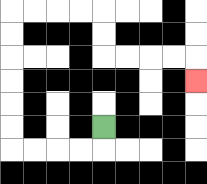{'start': '[4, 5]', 'end': '[8, 3]', 'path_directions': 'D,L,L,L,L,U,U,U,U,U,U,R,R,R,R,D,D,R,R,R,R,D', 'path_coordinates': '[[4, 5], [4, 6], [3, 6], [2, 6], [1, 6], [0, 6], [0, 5], [0, 4], [0, 3], [0, 2], [0, 1], [0, 0], [1, 0], [2, 0], [3, 0], [4, 0], [4, 1], [4, 2], [5, 2], [6, 2], [7, 2], [8, 2], [8, 3]]'}